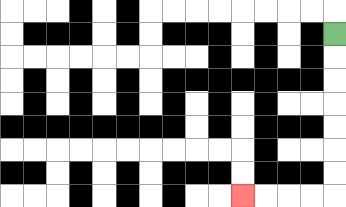{'start': '[14, 1]', 'end': '[10, 8]', 'path_directions': 'D,D,D,D,D,D,D,L,L,L,L', 'path_coordinates': '[[14, 1], [14, 2], [14, 3], [14, 4], [14, 5], [14, 6], [14, 7], [14, 8], [13, 8], [12, 8], [11, 8], [10, 8]]'}